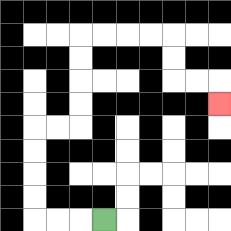{'start': '[4, 9]', 'end': '[9, 4]', 'path_directions': 'L,L,L,U,U,U,U,R,R,U,U,U,U,R,R,R,R,D,D,R,R,D', 'path_coordinates': '[[4, 9], [3, 9], [2, 9], [1, 9], [1, 8], [1, 7], [1, 6], [1, 5], [2, 5], [3, 5], [3, 4], [3, 3], [3, 2], [3, 1], [4, 1], [5, 1], [6, 1], [7, 1], [7, 2], [7, 3], [8, 3], [9, 3], [9, 4]]'}